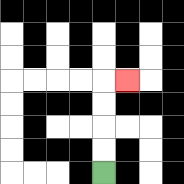{'start': '[4, 7]', 'end': '[5, 3]', 'path_directions': 'U,U,U,U,R', 'path_coordinates': '[[4, 7], [4, 6], [4, 5], [4, 4], [4, 3], [5, 3]]'}